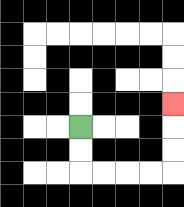{'start': '[3, 5]', 'end': '[7, 4]', 'path_directions': 'D,D,R,R,R,R,U,U,U', 'path_coordinates': '[[3, 5], [3, 6], [3, 7], [4, 7], [5, 7], [6, 7], [7, 7], [7, 6], [7, 5], [7, 4]]'}